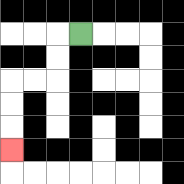{'start': '[3, 1]', 'end': '[0, 6]', 'path_directions': 'L,D,D,L,L,D,D,D', 'path_coordinates': '[[3, 1], [2, 1], [2, 2], [2, 3], [1, 3], [0, 3], [0, 4], [0, 5], [0, 6]]'}